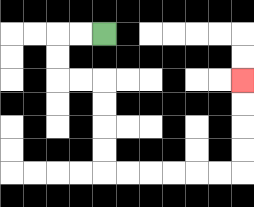{'start': '[4, 1]', 'end': '[10, 3]', 'path_directions': 'L,L,D,D,R,R,D,D,D,D,R,R,R,R,R,R,U,U,U,U', 'path_coordinates': '[[4, 1], [3, 1], [2, 1], [2, 2], [2, 3], [3, 3], [4, 3], [4, 4], [4, 5], [4, 6], [4, 7], [5, 7], [6, 7], [7, 7], [8, 7], [9, 7], [10, 7], [10, 6], [10, 5], [10, 4], [10, 3]]'}